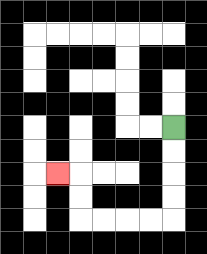{'start': '[7, 5]', 'end': '[2, 7]', 'path_directions': 'D,D,D,D,L,L,L,L,U,U,L', 'path_coordinates': '[[7, 5], [7, 6], [7, 7], [7, 8], [7, 9], [6, 9], [5, 9], [4, 9], [3, 9], [3, 8], [3, 7], [2, 7]]'}